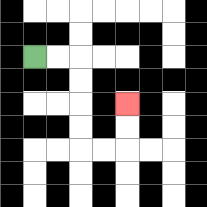{'start': '[1, 2]', 'end': '[5, 4]', 'path_directions': 'R,R,D,D,D,D,R,R,U,U', 'path_coordinates': '[[1, 2], [2, 2], [3, 2], [3, 3], [3, 4], [3, 5], [3, 6], [4, 6], [5, 6], [5, 5], [5, 4]]'}